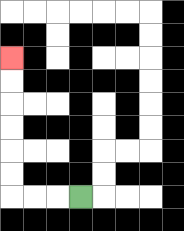{'start': '[3, 8]', 'end': '[0, 2]', 'path_directions': 'L,L,L,U,U,U,U,U,U', 'path_coordinates': '[[3, 8], [2, 8], [1, 8], [0, 8], [0, 7], [0, 6], [0, 5], [0, 4], [0, 3], [0, 2]]'}